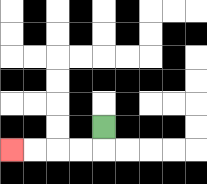{'start': '[4, 5]', 'end': '[0, 6]', 'path_directions': 'D,L,L,L,L', 'path_coordinates': '[[4, 5], [4, 6], [3, 6], [2, 6], [1, 6], [0, 6]]'}